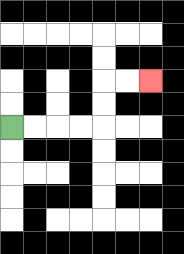{'start': '[0, 5]', 'end': '[6, 3]', 'path_directions': 'R,R,R,R,U,U,R,R', 'path_coordinates': '[[0, 5], [1, 5], [2, 5], [3, 5], [4, 5], [4, 4], [4, 3], [5, 3], [6, 3]]'}